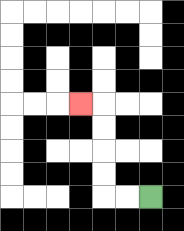{'start': '[6, 8]', 'end': '[3, 4]', 'path_directions': 'L,L,U,U,U,U,L', 'path_coordinates': '[[6, 8], [5, 8], [4, 8], [4, 7], [4, 6], [4, 5], [4, 4], [3, 4]]'}